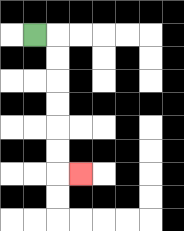{'start': '[1, 1]', 'end': '[3, 7]', 'path_directions': 'R,D,D,D,D,D,D,R', 'path_coordinates': '[[1, 1], [2, 1], [2, 2], [2, 3], [2, 4], [2, 5], [2, 6], [2, 7], [3, 7]]'}